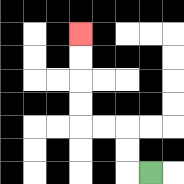{'start': '[6, 7]', 'end': '[3, 1]', 'path_directions': 'L,U,U,L,L,U,U,U,U', 'path_coordinates': '[[6, 7], [5, 7], [5, 6], [5, 5], [4, 5], [3, 5], [3, 4], [3, 3], [3, 2], [3, 1]]'}